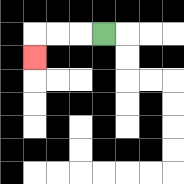{'start': '[4, 1]', 'end': '[1, 2]', 'path_directions': 'L,L,L,D', 'path_coordinates': '[[4, 1], [3, 1], [2, 1], [1, 1], [1, 2]]'}